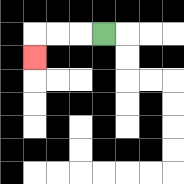{'start': '[4, 1]', 'end': '[1, 2]', 'path_directions': 'L,L,L,D', 'path_coordinates': '[[4, 1], [3, 1], [2, 1], [1, 1], [1, 2]]'}